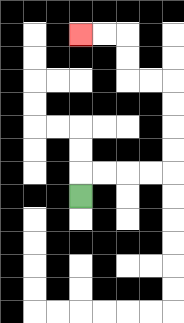{'start': '[3, 8]', 'end': '[3, 1]', 'path_directions': 'U,R,R,R,R,U,U,U,U,L,L,U,U,L,L', 'path_coordinates': '[[3, 8], [3, 7], [4, 7], [5, 7], [6, 7], [7, 7], [7, 6], [7, 5], [7, 4], [7, 3], [6, 3], [5, 3], [5, 2], [5, 1], [4, 1], [3, 1]]'}